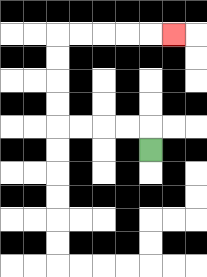{'start': '[6, 6]', 'end': '[7, 1]', 'path_directions': 'U,L,L,L,L,U,U,U,U,R,R,R,R,R', 'path_coordinates': '[[6, 6], [6, 5], [5, 5], [4, 5], [3, 5], [2, 5], [2, 4], [2, 3], [2, 2], [2, 1], [3, 1], [4, 1], [5, 1], [6, 1], [7, 1]]'}